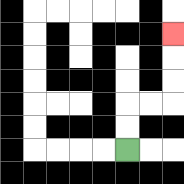{'start': '[5, 6]', 'end': '[7, 1]', 'path_directions': 'U,U,R,R,U,U,U', 'path_coordinates': '[[5, 6], [5, 5], [5, 4], [6, 4], [7, 4], [7, 3], [7, 2], [7, 1]]'}